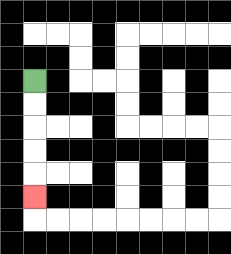{'start': '[1, 3]', 'end': '[1, 8]', 'path_directions': 'D,D,D,D,D', 'path_coordinates': '[[1, 3], [1, 4], [1, 5], [1, 6], [1, 7], [1, 8]]'}